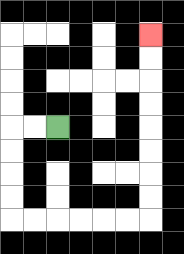{'start': '[2, 5]', 'end': '[6, 1]', 'path_directions': 'L,L,D,D,D,D,R,R,R,R,R,R,U,U,U,U,U,U,U,U', 'path_coordinates': '[[2, 5], [1, 5], [0, 5], [0, 6], [0, 7], [0, 8], [0, 9], [1, 9], [2, 9], [3, 9], [4, 9], [5, 9], [6, 9], [6, 8], [6, 7], [6, 6], [6, 5], [6, 4], [6, 3], [6, 2], [6, 1]]'}